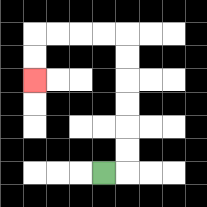{'start': '[4, 7]', 'end': '[1, 3]', 'path_directions': 'R,U,U,U,U,U,U,L,L,L,L,D,D', 'path_coordinates': '[[4, 7], [5, 7], [5, 6], [5, 5], [5, 4], [5, 3], [5, 2], [5, 1], [4, 1], [3, 1], [2, 1], [1, 1], [1, 2], [1, 3]]'}